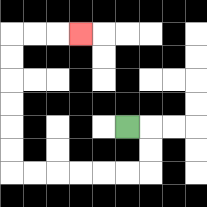{'start': '[5, 5]', 'end': '[3, 1]', 'path_directions': 'R,D,D,L,L,L,L,L,L,U,U,U,U,U,U,R,R,R', 'path_coordinates': '[[5, 5], [6, 5], [6, 6], [6, 7], [5, 7], [4, 7], [3, 7], [2, 7], [1, 7], [0, 7], [0, 6], [0, 5], [0, 4], [0, 3], [0, 2], [0, 1], [1, 1], [2, 1], [3, 1]]'}